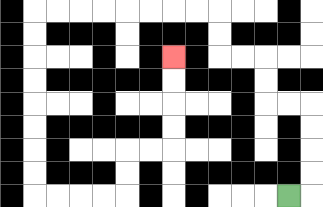{'start': '[12, 8]', 'end': '[7, 2]', 'path_directions': 'R,U,U,U,U,L,L,U,U,L,L,U,U,L,L,L,L,L,L,L,L,D,D,D,D,D,D,D,D,R,R,R,R,U,U,R,R,U,U,U,U', 'path_coordinates': '[[12, 8], [13, 8], [13, 7], [13, 6], [13, 5], [13, 4], [12, 4], [11, 4], [11, 3], [11, 2], [10, 2], [9, 2], [9, 1], [9, 0], [8, 0], [7, 0], [6, 0], [5, 0], [4, 0], [3, 0], [2, 0], [1, 0], [1, 1], [1, 2], [1, 3], [1, 4], [1, 5], [1, 6], [1, 7], [1, 8], [2, 8], [3, 8], [4, 8], [5, 8], [5, 7], [5, 6], [6, 6], [7, 6], [7, 5], [7, 4], [7, 3], [7, 2]]'}